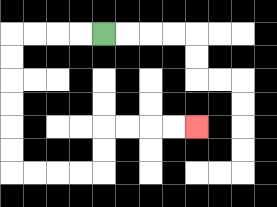{'start': '[4, 1]', 'end': '[8, 5]', 'path_directions': 'L,L,L,L,D,D,D,D,D,D,R,R,R,R,U,U,R,R,R,R', 'path_coordinates': '[[4, 1], [3, 1], [2, 1], [1, 1], [0, 1], [0, 2], [0, 3], [0, 4], [0, 5], [0, 6], [0, 7], [1, 7], [2, 7], [3, 7], [4, 7], [4, 6], [4, 5], [5, 5], [6, 5], [7, 5], [8, 5]]'}